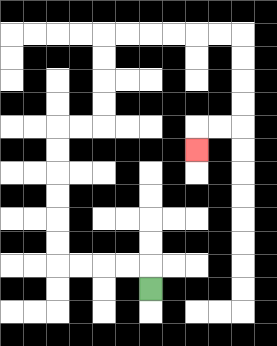{'start': '[6, 12]', 'end': '[8, 6]', 'path_directions': 'U,L,L,L,L,U,U,U,U,U,U,R,R,U,U,U,U,R,R,R,R,R,R,D,D,D,D,L,L,D', 'path_coordinates': '[[6, 12], [6, 11], [5, 11], [4, 11], [3, 11], [2, 11], [2, 10], [2, 9], [2, 8], [2, 7], [2, 6], [2, 5], [3, 5], [4, 5], [4, 4], [4, 3], [4, 2], [4, 1], [5, 1], [6, 1], [7, 1], [8, 1], [9, 1], [10, 1], [10, 2], [10, 3], [10, 4], [10, 5], [9, 5], [8, 5], [8, 6]]'}